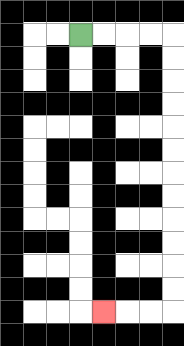{'start': '[3, 1]', 'end': '[4, 13]', 'path_directions': 'R,R,R,R,D,D,D,D,D,D,D,D,D,D,D,D,L,L,L', 'path_coordinates': '[[3, 1], [4, 1], [5, 1], [6, 1], [7, 1], [7, 2], [7, 3], [7, 4], [7, 5], [7, 6], [7, 7], [7, 8], [7, 9], [7, 10], [7, 11], [7, 12], [7, 13], [6, 13], [5, 13], [4, 13]]'}